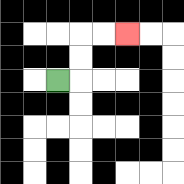{'start': '[2, 3]', 'end': '[5, 1]', 'path_directions': 'R,U,U,R,R', 'path_coordinates': '[[2, 3], [3, 3], [3, 2], [3, 1], [4, 1], [5, 1]]'}